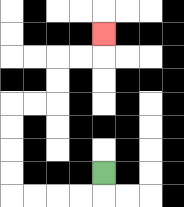{'start': '[4, 7]', 'end': '[4, 1]', 'path_directions': 'D,L,L,L,L,U,U,U,U,R,R,U,U,R,R,U', 'path_coordinates': '[[4, 7], [4, 8], [3, 8], [2, 8], [1, 8], [0, 8], [0, 7], [0, 6], [0, 5], [0, 4], [1, 4], [2, 4], [2, 3], [2, 2], [3, 2], [4, 2], [4, 1]]'}